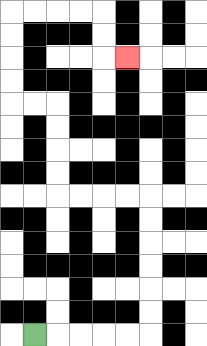{'start': '[1, 14]', 'end': '[5, 2]', 'path_directions': 'R,R,R,R,R,U,U,U,U,U,U,L,L,L,L,U,U,U,U,L,L,U,U,U,U,R,R,R,R,D,D,R', 'path_coordinates': '[[1, 14], [2, 14], [3, 14], [4, 14], [5, 14], [6, 14], [6, 13], [6, 12], [6, 11], [6, 10], [6, 9], [6, 8], [5, 8], [4, 8], [3, 8], [2, 8], [2, 7], [2, 6], [2, 5], [2, 4], [1, 4], [0, 4], [0, 3], [0, 2], [0, 1], [0, 0], [1, 0], [2, 0], [3, 0], [4, 0], [4, 1], [4, 2], [5, 2]]'}